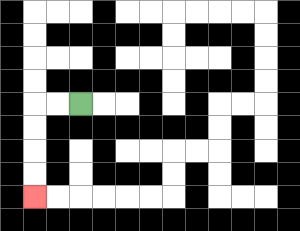{'start': '[3, 4]', 'end': '[1, 8]', 'path_directions': 'L,L,D,D,D,D', 'path_coordinates': '[[3, 4], [2, 4], [1, 4], [1, 5], [1, 6], [1, 7], [1, 8]]'}